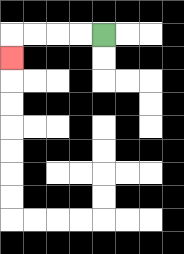{'start': '[4, 1]', 'end': '[0, 2]', 'path_directions': 'L,L,L,L,D', 'path_coordinates': '[[4, 1], [3, 1], [2, 1], [1, 1], [0, 1], [0, 2]]'}